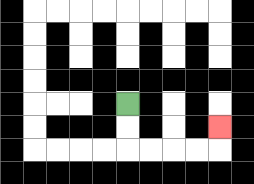{'start': '[5, 4]', 'end': '[9, 5]', 'path_directions': 'D,D,R,R,R,R,U', 'path_coordinates': '[[5, 4], [5, 5], [5, 6], [6, 6], [7, 6], [8, 6], [9, 6], [9, 5]]'}